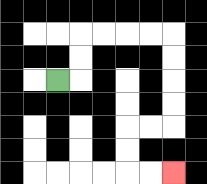{'start': '[2, 3]', 'end': '[7, 7]', 'path_directions': 'R,U,U,R,R,R,R,D,D,D,D,L,L,D,D,R,R', 'path_coordinates': '[[2, 3], [3, 3], [3, 2], [3, 1], [4, 1], [5, 1], [6, 1], [7, 1], [7, 2], [7, 3], [7, 4], [7, 5], [6, 5], [5, 5], [5, 6], [5, 7], [6, 7], [7, 7]]'}